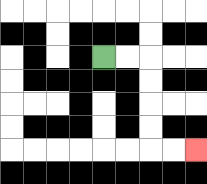{'start': '[4, 2]', 'end': '[8, 6]', 'path_directions': 'R,R,D,D,D,D,R,R', 'path_coordinates': '[[4, 2], [5, 2], [6, 2], [6, 3], [6, 4], [6, 5], [6, 6], [7, 6], [8, 6]]'}